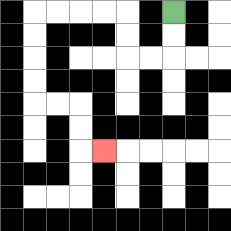{'start': '[7, 0]', 'end': '[4, 6]', 'path_directions': 'D,D,L,L,U,U,L,L,L,L,D,D,D,D,R,R,D,D,R', 'path_coordinates': '[[7, 0], [7, 1], [7, 2], [6, 2], [5, 2], [5, 1], [5, 0], [4, 0], [3, 0], [2, 0], [1, 0], [1, 1], [1, 2], [1, 3], [1, 4], [2, 4], [3, 4], [3, 5], [3, 6], [4, 6]]'}